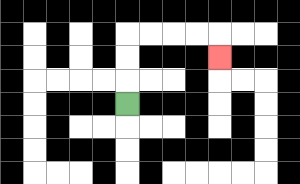{'start': '[5, 4]', 'end': '[9, 2]', 'path_directions': 'U,U,U,R,R,R,R,D', 'path_coordinates': '[[5, 4], [5, 3], [5, 2], [5, 1], [6, 1], [7, 1], [8, 1], [9, 1], [9, 2]]'}